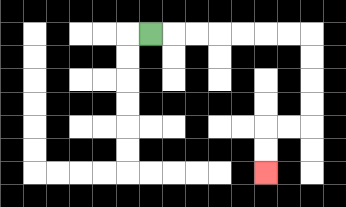{'start': '[6, 1]', 'end': '[11, 7]', 'path_directions': 'R,R,R,R,R,R,R,D,D,D,D,L,L,D,D', 'path_coordinates': '[[6, 1], [7, 1], [8, 1], [9, 1], [10, 1], [11, 1], [12, 1], [13, 1], [13, 2], [13, 3], [13, 4], [13, 5], [12, 5], [11, 5], [11, 6], [11, 7]]'}